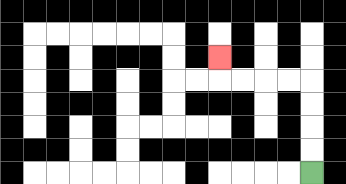{'start': '[13, 7]', 'end': '[9, 2]', 'path_directions': 'U,U,U,U,L,L,L,L,U', 'path_coordinates': '[[13, 7], [13, 6], [13, 5], [13, 4], [13, 3], [12, 3], [11, 3], [10, 3], [9, 3], [9, 2]]'}